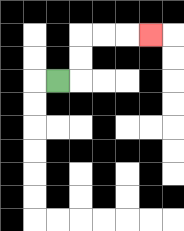{'start': '[2, 3]', 'end': '[6, 1]', 'path_directions': 'R,U,U,R,R,R', 'path_coordinates': '[[2, 3], [3, 3], [3, 2], [3, 1], [4, 1], [5, 1], [6, 1]]'}